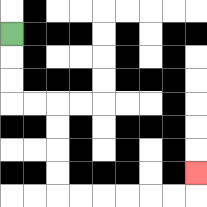{'start': '[0, 1]', 'end': '[8, 7]', 'path_directions': 'D,D,D,R,R,D,D,D,D,R,R,R,R,R,R,U', 'path_coordinates': '[[0, 1], [0, 2], [0, 3], [0, 4], [1, 4], [2, 4], [2, 5], [2, 6], [2, 7], [2, 8], [3, 8], [4, 8], [5, 8], [6, 8], [7, 8], [8, 8], [8, 7]]'}